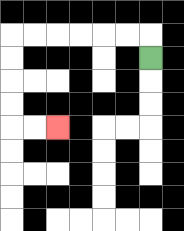{'start': '[6, 2]', 'end': '[2, 5]', 'path_directions': 'U,L,L,L,L,L,L,D,D,D,D,R,R', 'path_coordinates': '[[6, 2], [6, 1], [5, 1], [4, 1], [3, 1], [2, 1], [1, 1], [0, 1], [0, 2], [0, 3], [0, 4], [0, 5], [1, 5], [2, 5]]'}